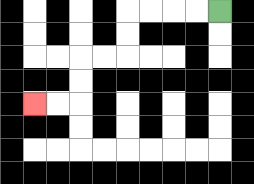{'start': '[9, 0]', 'end': '[1, 4]', 'path_directions': 'L,L,L,L,D,D,L,L,D,D,L,L', 'path_coordinates': '[[9, 0], [8, 0], [7, 0], [6, 0], [5, 0], [5, 1], [5, 2], [4, 2], [3, 2], [3, 3], [3, 4], [2, 4], [1, 4]]'}